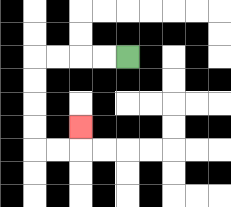{'start': '[5, 2]', 'end': '[3, 5]', 'path_directions': 'L,L,L,L,D,D,D,D,R,R,U', 'path_coordinates': '[[5, 2], [4, 2], [3, 2], [2, 2], [1, 2], [1, 3], [1, 4], [1, 5], [1, 6], [2, 6], [3, 6], [3, 5]]'}